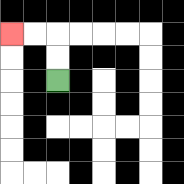{'start': '[2, 3]', 'end': '[0, 1]', 'path_directions': 'U,U,L,L', 'path_coordinates': '[[2, 3], [2, 2], [2, 1], [1, 1], [0, 1]]'}